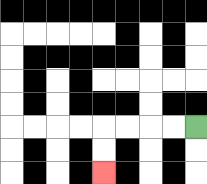{'start': '[8, 5]', 'end': '[4, 7]', 'path_directions': 'L,L,L,L,D,D', 'path_coordinates': '[[8, 5], [7, 5], [6, 5], [5, 5], [4, 5], [4, 6], [4, 7]]'}